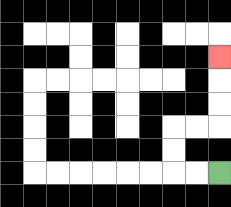{'start': '[9, 7]', 'end': '[9, 2]', 'path_directions': 'L,L,U,U,R,R,U,U,U', 'path_coordinates': '[[9, 7], [8, 7], [7, 7], [7, 6], [7, 5], [8, 5], [9, 5], [9, 4], [9, 3], [9, 2]]'}